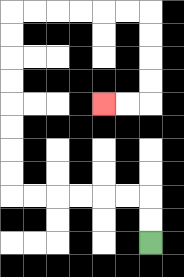{'start': '[6, 10]', 'end': '[4, 4]', 'path_directions': 'U,U,L,L,L,L,L,L,U,U,U,U,U,U,U,U,R,R,R,R,R,R,D,D,D,D,L,L', 'path_coordinates': '[[6, 10], [6, 9], [6, 8], [5, 8], [4, 8], [3, 8], [2, 8], [1, 8], [0, 8], [0, 7], [0, 6], [0, 5], [0, 4], [0, 3], [0, 2], [0, 1], [0, 0], [1, 0], [2, 0], [3, 0], [4, 0], [5, 0], [6, 0], [6, 1], [6, 2], [6, 3], [6, 4], [5, 4], [4, 4]]'}